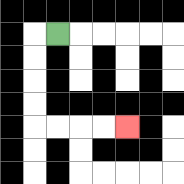{'start': '[2, 1]', 'end': '[5, 5]', 'path_directions': 'L,D,D,D,D,R,R,R,R', 'path_coordinates': '[[2, 1], [1, 1], [1, 2], [1, 3], [1, 4], [1, 5], [2, 5], [3, 5], [4, 5], [5, 5]]'}